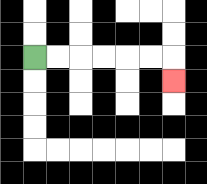{'start': '[1, 2]', 'end': '[7, 3]', 'path_directions': 'R,R,R,R,R,R,D', 'path_coordinates': '[[1, 2], [2, 2], [3, 2], [4, 2], [5, 2], [6, 2], [7, 2], [7, 3]]'}